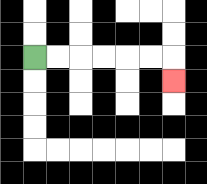{'start': '[1, 2]', 'end': '[7, 3]', 'path_directions': 'R,R,R,R,R,R,D', 'path_coordinates': '[[1, 2], [2, 2], [3, 2], [4, 2], [5, 2], [6, 2], [7, 2], [7, 3]]'}